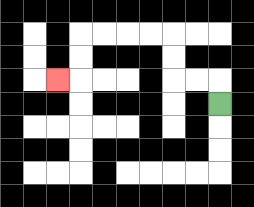{'start': '[9, 4]', 'end': '[2, 3]', 'path_directions': 'U,L,L,U,U,L,L,L,L,D,D,L', 'path_coordinates': '[[9, 4], [9, 3], [8, 3], [7, 3], [7, 2], [7, 1], [6, 1], [5, 1], [4, 1], [3, 1], [3, 2], [3, 3], [2, 3]]'}